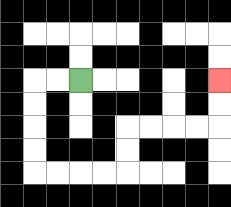{'start': '[3, 3]', 'end': '[9, 3]', 'path_directions': 'L,L,D,D,D,D,R,R,R,R,U,U,R,R,R,R,U,U', 'path_coordinates': '[[3, 3], [2, 3], [1, 3], [1, 4], [1, 5], [1, 6], [1, 7], [2, 7], [3, 7], [4, 7], [5, 7], [5, 6], [5, 5], [6, 5], [7, 5], [8, 5], [9, 5], [9, 4], [9, 3]]'}